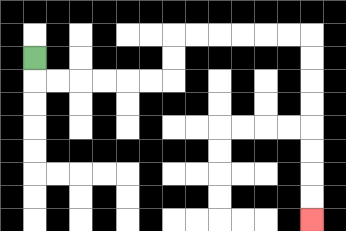{'start': '[1, 2]', 'end': '[13, 9]', 'path_directions': 'D,R,R,R,R,R,R,U,U,R,R,R,R,R,R,D,D,D,D,D,D,D,D', 'path_coordinates': '[[1, 2], [1, 3], [2, 3], [3, 3], [4, 3], [5, 3], [6, 3], [7, 3], [7, 2], [7, 1], [8, 1], [9, 1], [10, 1], [11, 1], [12, 1], [13, 1], [13, 2], [13, 3], [13, 4], [13, 5], [13, 6], [13, 7], [13, 8], [13, 9]]'}